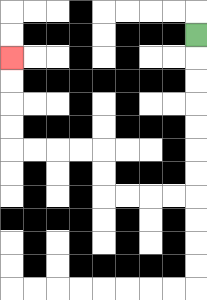{'start': '[8, 1]', 'end': '[0, 2]', 'path_directions': 'D,D,D,D,D,D,D,L,L,L,L,U,U,L,L,L,L,U,U,U,U', 'path_coordinates': '[[8, 1], [8, 2], [8, 3], [8, 4], [8, 5], [8, 6], [8, 7], [8, 8], [7, 8], [6, 8], [5, 8], [4, 8], [4, 7], [4, 6], [3, 6], [2, 6], [1, 6], [0, 6], [0, 5], [0, 4], [0, 3], [0, 2]]'}